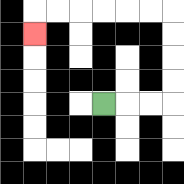{'start': '[4, 4]', 'end': '[1, 1]', 'path_directions': 'R,R,R,U,U,U,U,L,L,L,L,L,L,D', 'path_coordinates': '[[4, 4], [5, 4], [6, 4], [7, 4], [7, 3], [7, 2], [7, 1], [7, 0], [6, 0], [5, 0], [4, 0], [3, 0], [2, 0], [1, 0], [1, 1]]'}